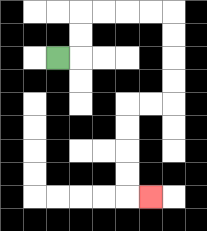{'start': '[2, 2]', 'end': '[6, 8]', 'path_directions': 'R,U,U,R,R,R,R,D,D,D,D,L,L,D,D,D,D,R', 'path_coordinates': '[[2, 2], [3, 2], [3, 1], [3, 0], [4, 0], [5, 0], [6, 0], [7, 0], [7, 1], [7, 2], [7, 3], [7, 4], [6, 4], [5, 4], [5, 5], [5, 6], [5, 7], [5, 8], [6, 8]]'}